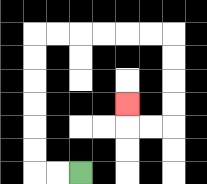{'start': '[3, 7]', 'end': '[5, 4]', 'path_directions': 'L,L,U,U,U,U,U,U,R,R,R,R,R,R,D,D,D,D,L,L,U', 'path_coordinates': '[[3, 7], [2, 7], [1, 7], [1, 6], [1, 5], [1, 4], [1, 3], [1, 2], [1, 1], [2, 1], [3, 1], [4, 1], [5, 1], [6, 1], [7, 1], [7, 2], [7, 3], [7, 4], [7, 5], [6, 5], [5, 5], [5, 4]]'}